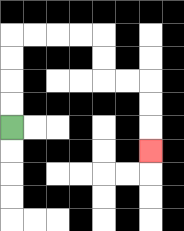{'start': '[0, 5]', 'end': '[6, 6]', 'path_directions': 'U,U,U,U,R,R,R,R,D,D,R,R,D,D,D', 'path_coordinates': '[[0, 5], [0, 4], [0, 3], [0, 2], [0, 1], [1, 1], [2, 1], [3, 1], [4, 1], [4, 2], [4, 3], [5, 3], [6, 3], [6, 4], [6, 5], [6, 6]]'}